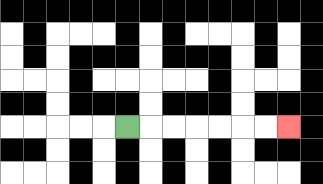{'start': '[5, 5]', 'end': '[12, 5]', 'path_directions': 'R,R,R,R,R,R,R', 'path_coordinates': '[[5, 5], [6, 5], [7, 5], [8, 5], [9, 5], [10, 5], [11, 5], [12, 5]]'}